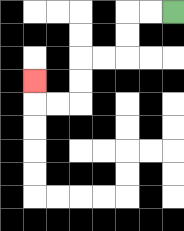{'start': '[7, 0]', 'end': '[1, 3]', 'path_directions': 'L,L,D,D,L,L,D,D,L,L,U', 'path_coordinates': '[[7, 0], [6, 0], [5, 0], [5, 1], [5, 2], [4, 2], [3, 2], [3, 3], [3, 4], [2, 4], [1, 4], [1, 3]]'}